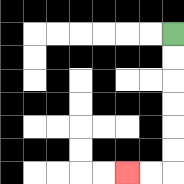{'start': '[7, 1]', 'end': '[5, 7]', 'path_directions': 'D,D,D,D,D,D,L,L', 'path_coordinates': '[[7, 1], [7, 2], [7, 3], [7, 4], [7, 5], [7, 6], [7, 7], [6, 7], [5, 7]]'}